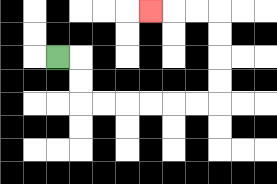{'start': '[2, 2]', 'end': '[6, 0]', 'path_directions': 'R,D,D,R,R,R,R,R,R,U,U,U,U,L,L,L', 'path_coordinates': '[[2, 2], [3, 2], [3, 3], [3, 4], [4, 4], [5, 4], [6, 4], [7, 4], [8, 4], [9, 4], [9, 3], [9, 2], [9, 1], [9, 0], [8, 0], [7, 0], [6, 0]]'}